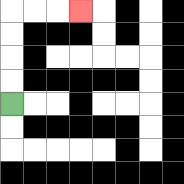{'start': '[0, 4]', 'end': '[3, 0]', 'path_directions': 'U,U,U,U,R,R,R', 'path_coordinates': '[[0, 4], [0, 3], [0, 2], [0, 1], [0, 0], [1, 0], [2, 0], [3, 0]]'}